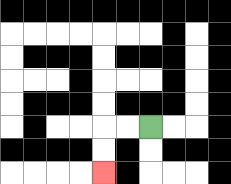{'start': '[6, 5]', 'end': '[4, 7]', 'path_directions': 'L,L,D,D', 'path_coordinates': '[[6, 5], [5, 5], [4, 5], [4, 6], [4, 7]]'}